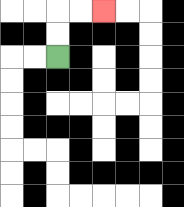{'start': '[2, 2]', 'end': '[4, 0]', 'path_directions': 'U,U,R,R', 'path_coordinates': '[[2, 2], [2, 1], [2, 0], [3, 0], [4, 0]]'}